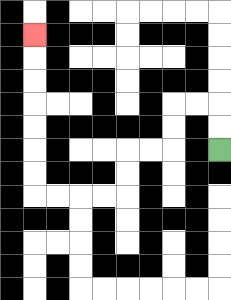{'start': '[9, 6]', 'end': '[1, 1]', 'path_directions': 'U,U,L,L,D,D,L,L,D,D,L,L,L,L,U,U,U,U,U,U,U', 'path_coordinates': '[[9, 6], [9, 5], [9, 4], [8, 4], [7, 4], [7, 5], [7, 6], [6, 6], [5, 6], [5, 7], [5, 8], [4, 8], [3, 8], [2, 8], [1, 8], [1, 7], [1, 6], [1, 5], [1, 4], [1, 3], [1, 2], [1, 1]]'}